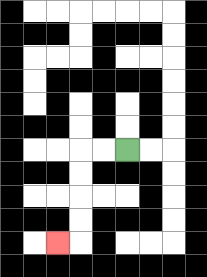{'start': '[5, 6]', 'end': '[2, 10]', 'path_directions': 'L,L,D,D,D,D,L', 'path_coordinates': '[[5, 6], [4, 6], [3, 6], [3, 7], [3, 8], [3, 9], [3, 10], [2, 10]]'}